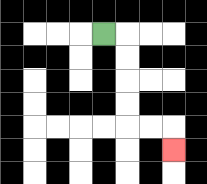{'start': '[4, 1]', 'end': '[7, 6]', 'path_directions': 'R,D,D,D,D,R,R,D', 'path_coordinates': '[[4, 1], [5, 1], [5, 2], [5, 3], [5, 4], [5, 5], [6, 5], [7, 5], [7, 6]]'}